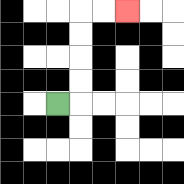{'start': '[2, 4]', 'end': '[5, 0]', 'path_directions': 'R,U,U,U,U,R,R', 'path_coordinates': '[[2, 4], [3, 4], [3, 3], [3, 2], [3, 1], [3, 0], [4, 0], [5, 0]]'}